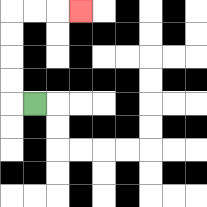{'start': '[1, 4]', 'end': '[3, 0]', 'path_directions': 'L,U,U,U,U,R,R,R', 'path_coordinates': '[[1, 4], [0, 4], [0, 3], [0, 2], [0, 1], [0, 0], [1, 0], [2, 0], [3, 0]]'}